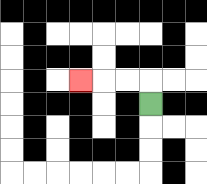{'start': '[6, 4]', 'end': '[3, 3]', 'path_directions': 'U,L,L,L', 'path_coordinates': '[[6, 4], [6, 3], [5, 3], [4, 3], [3, 3]]'}